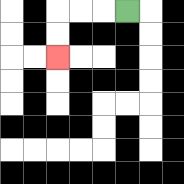{'start': '[5, 0]', 'end': '[2, 2]', 'path_directions': 'L,L,L,D,D', 'path_coordinates': '[[5, 0], [4, 0], [3, 0], [2, 0], [2, 1], [2, 2]]'}